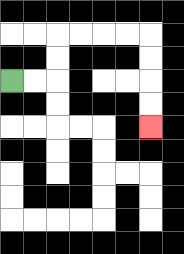{'start': '[0, 3]', 'end': '[6, 5]', 'path_directions': 'R,R,U,U,R,R,R,R,D,D,D,D', 'path_coordinates': '[[0, 3], [1, 3], [2, 3], [2, 2], [2, 1], [3, 1], [4, 1], [5, 1], [6, 1], [6, 2], [6, 3], [6, 4], [6, 5]]'}